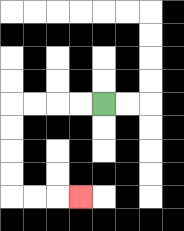{'start': '[4, 4]', 'end': '[3, 8]', 'path_directions': 'L,L,L,L,D,D,D,D,R,R,R', 'path_coordinates': '[[4, 4], [3, 4], [2, 4], [1, 4], [0, 4], [0, 5], [0, 6], [0, 7], [0, 8], [1, 8], [2, 8], [3, 8]]'}